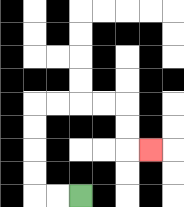{'start': '[3, 8]', 'end': '[6, 6]', 'path_directions': 'L,L,U,U,U,U,R,R,R,R,D,D,R', 'path_coordinates': '[[3, 8], [2, 8], [1, 8], [1, 7], [1, 6], [1, 5], [1, 4], [2, 4], [3, 4], [4, 4], [5, 4], [5, 5], [5, 6], [6, 6]]'}